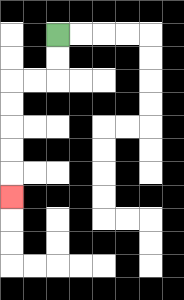{'start': '[2, 1]', 'end': '[0, 8]', 'path_directions': 'D,D,L,L,D,D,D,D,D', 'path_coordinates': '[[2, 1], [2, 2], [2, 3], [1, 3], [0, 3], [0, 4], [0, 5], [0, 6], [0, 7], [0, 8]]'}